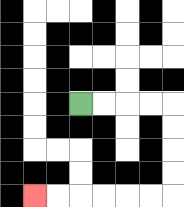{'start': '[3, 4]', 'end': '[1, 8]', 'path_directions': 'R,R,R,R,D,D,D,D,L,L,L,L,L,L', 'path_coordinates': '[[3, 4], [4, 4], [5, 4], [6, 4], [7, 4], [7, 5], [7, 6], [7, 7], [7, 8], [6, 8], [5, 8], [4, 8], [3, 8], [2, 8], [1, 8]]'}